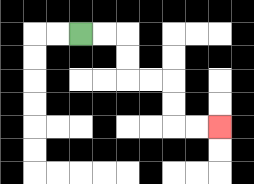{'start': '[3, 1]', 'end': '[9, 5]', 'path_directions': 'R,R,D,D,R,R,D,D,R,R', 'path_coordinates': '[[3, 1], [4, 1], [5, 1], [5, 2], [5, 3], [6, 3], [7, 3], [7, 4], [7, 5], [8, 5], [9, 5]]'}